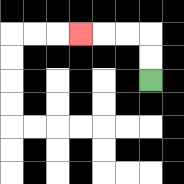{'start': '[6, 3]', 'end': '[3, 1]', 'path_directions': 'U,U,L,L,L', 'path_coordinates': '[[6, 3], [6, 2], [6, 1], [5, 1], [4, 1], [3, 1]]'}